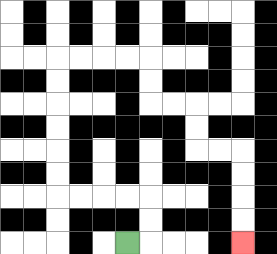{'start': '[5, 10]', 'end': '[10, 10]', 'path_directions': 'R,U,U,L,L,L,L,U,U,U,U,U,U,R,R,R,R,D,D,R,R,D,D,R,R,D,D,D,D', 'path_coordinates': '[[5, 10], [6, 10], [6, 9], [6, 8], [5, 8], [4, 8], [3, 8], [2, 8], [2, 7], [2, 6], [2, 5], [2, 4], [2, 3], [2, 2], [3, 2], [4, 2], [5, 2], [6, 2], [6, 3], [6, 4], [7, 4], [8, 4], [8, 5], [8, 6], [9, 6], [10, 6], [10, 7], [10, 8], [10, 9], [10, 10]]'}